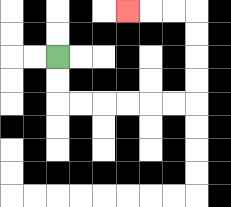{'start': '[2, 2]', 'end': '[5, 0]', 'path_directions': 'D,D,R,R,R,R,R,R,U,U,U,U,L,L,L', 'path_coordinates': '[[2, 2], [2, 3], [2, 4], [3, 4], [4, 4], [5, 4], [6, 4], [7, 4], [8, 4], [8, 3], [8, 2], [8, 1], [8, 0], [7, 0], [6, 0], [5, 0]]'}